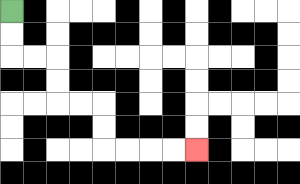{'start': '[0, 0]', 'end': '[8, 6]', 'path_directions': 'D,D,R,R,D,D,R,R,D,D,R,R,R,R', 'path_coordinates': '[[0, 0], [0, 1], [0, 2], [1, 2], [2, 2], [2, 3], [2, 4], [3, 4], [4, 4], [4, 5], [4, 6], [5, 6], [6, 6], [7, 6], [8, 6]]'}